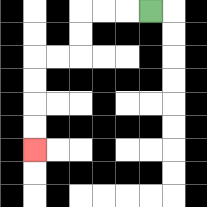{'start': '[6, 0]', 'end': '[1, 6]', 'path_directions': 'L,L,L,D,D,L,L,D,D,D,D', 'path_coordinates': '[[6, 0], [5, 0], [4, 0], [3, 0], [3, 1], [3, 2], [2, 2], [1, 2], [1, 3], [1, 4], [1, 5], [1, 6]]'}